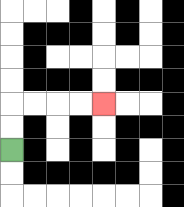{'start': '[0, 6]', 'end': '[4, 4]', 'path_directions': 'U,U,R,R,R,R', 'path_coordinates': '[[0, 6], [0, 5], [0, 4], [1, 4], [2, 4], [3, 4], [4, 4]]'}